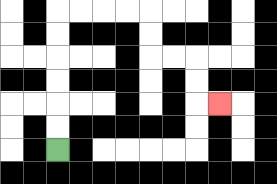{'start': '[2, 6]', 'end': '[9, 4]', 'path_directions': 'U,U,U,U,U,U,R,R,R,R,D,D,R,R,D,D,R', 'path_coordinates': '[[2, 6], [2, 5], [2, 4], [2, 3], [2, 2], [2, 1], [2, 0], [3, 0], [4, 0], [5, 0], [6, 0], [6, 1], [6, 2], [7, 2], [8, 2], [8, 3], [8, 4], [9, 4]]'}